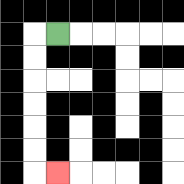{'start': '[2, 1]', 'end': '[2, 7]', 'path_directions': 'L,D,D,D,D,D,D,R', 'path_coordinates': '[[2, 1], [1, 1], [1, 2], [1, 3], [1, 4], [1, 5], [1, 6], [1, 7], [2, 7]]'}